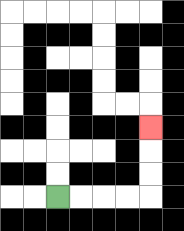{'start': '[2, 8]', 'end': '[6, 5]', 'path_directions': 'R,R,R,R,U,U,U', 'path_coordinates': '[[2, 8], [3, 8], [4, 8], [5, 8], [6, 8], [6, 7], [6, 6], [6, 5]]'}